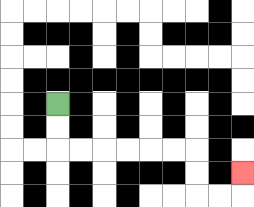{'start': '[2, 4]', 'end': '[10, 7]', 'path_directions': 'D,D,R,R,R,R,R,R,D,D,R,R,U', 'path_coordinates': '[[2, 4], [2, 5], [2, 6], [3, 6], [4, 6], [5, 6], [6, 6], [7, 6], [8, 6], [8, 7], [8, 8], [9, 8], [10, 8], [10, 7]]'}